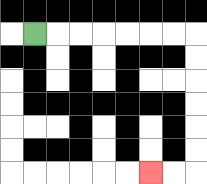{'start': '[1, 1]', 'end': '[6, 7]', 'path_directions': 'R,R,R,R,R,R,R,D,D,D,D,D,D,L,L', 'path_coordinates': '[[1, 1], [2, 1], [3, 1], [4, 1], [5, 1], [6, 1], [7, 1], [8, 1], [8, 2], [8, 3], [8, 4], [8, 5], [8, 6], [8, 7], [7, 7], [6, 7]]'}